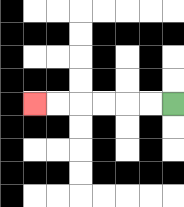{'start': '[7, 4]', 'end': '[1, 4]', 'path_directions': 'L,L,L,L,L,L', 'path_coordinates': '[[7, 4], [6, 4], [5, 4], [4, 4], [3, 4], [2, 4], [1, 4]]'}